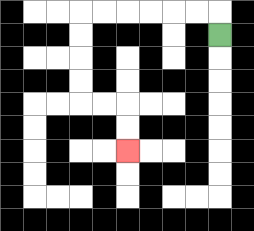{'start': '[9, 1]', 'end': '[5, 6]', 'path_directions': 'U,L,L,L,L,L,L,D,D,D,D,R,R,D,D', 'path_coordinates': '[[9, 1], [9, 0], [8, 0], [7, 0], [6, 0], [5, 0], [4, 0], [3, 0], [3, 1], [3, 2], [3, 3], [3, 4], [4, 4], [5, 4], [5, 5], [5, 6]]'}